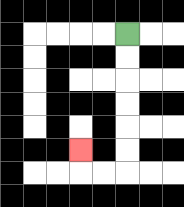{'start': '[5, 1]', 'end': '[3, 6]', 'path_directions': 'D,D,D,D,D,D,L,L,U', 'path_coordinates': '[[5, 1], [5, 2], [5, 3], [5, 4], [5, 5], [5, 6], [5, 7], [4, 7], [3, 7], [3, 6]]'}